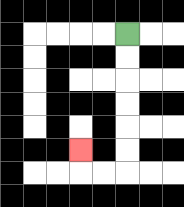{'start': '[5, 1]', 'end': '[3, 6]', 'path_directions': 'D,D,D,D,D,D,L,L,U', 'path_coordinates': '[[5, 1], [5, 2], [5, 3], [5, 4], [5, 5], [5, 6], [5, 7], [4, 7], [3, 7], [3, 6]]'}